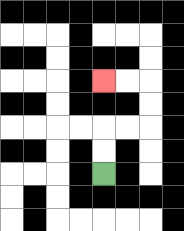{'start': '[4, 7]', 'end': '[4, 3]', 'path_directions': 'U,U,R,R,U,U,L,L', 'path_coordinates': '[[4, 7], [4, 6], [4, 5], [5, 5], [6, 5], [6, 4], [6, 3], [5, 3], [4, 3]]'}